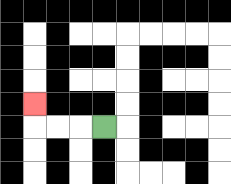{'start': '[4, 5]', 'end': '[1, 4]', 'path_directions': 'L,L,L,U', 'path_coordinates': '[[4, 5], [3, 5], [2, 5], [1, 5], [1, 4]]'}